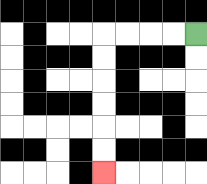{'start': '[8, 1]', 'end': '[4, 7]', 'path_directions': 'L,L,L,L,D,D,D,D,D,D', 'path_coordinates': '[[8, 1], [7, 1], [6, 1], [5, 1], [4, 1], [4, 2], [4, 3], [4, 4], [4, 5], [4, 6], [4, 7]]'}